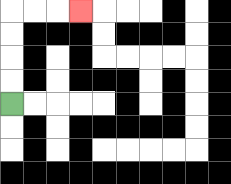{'start': '[0, 4]', 'end': '[3, 0]', 'path_directions': 'U,U,U,U,R,R,R', 'path_coordinates': '[[0, 4], [0, 3], [0, 2], [0, 1], [0, 0], [1, 0], [2, 0], [3, 0]]'}